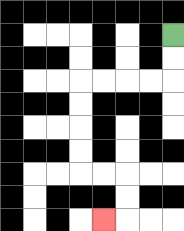{'start': '[7, 1]', 'end': '[4, 9]', 'path_directions': 'D,D,L,L,L,L,D,D,D,D,R,R,D,D,L', 'path_coordinates': '[[7, 1], [7, 2], [7, 3], [6, 3], [5, 3], [4, 3], [3, 3], [3, 4], [3, 5], [3, 6], [3, 7], [4, 7], [5, 7], [5, 8], [5, 9], [4, 9]]'}